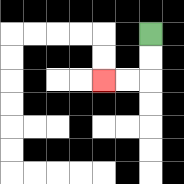{'start': '[6, 1]', 'end': '[4, 3]', 'path_directions': 'D,D,L,L', 'path_coordinates': '[[6, 1], [6, 2], [6, 3], [5, 3], [4, 3]]'}